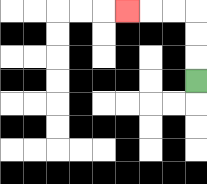{'start': '[8, 3]', 'end': '[5, 0]', 'path_directions': 'U,U,U,L,L,L', 'path_coordinates': '[[8, 3], [8, 2], [8, 1], [8, 0], [7, 0], [6, 0], [5, 0]]'}